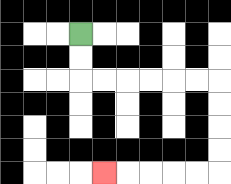{'start': '[3, 1]', 'end': '[4, 7]', 'path_directions': 'D,D,R,R,R,R,R,R,D,D,D,D,L,L,L,L,L', 'path_coordinates': '[[3, 1], [3, 2], [3, 3], [4, 3], [5, 3], [6, 3], [7, 3], [8, 3], [9, 3], [9, 4], [9, 5], [9, 6], [9, 7], [8, 7], [7, 7], [6, 7], [5, 7], [4, 7]]'}